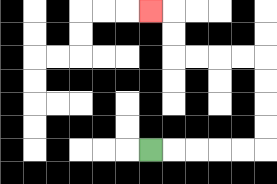{'start': '[6, 6]', 'end': '[6, 0]', 'path_directions': 'R,R,R,R,R,U,U,U,U,L,L,L,L,U,U,L', 'path_coordinates': '[[6, 6], [7, 6], [8, 6], [9, 6], [10, 6], [11, 6], [11, 5], [11, 4], [11, 3], [11, 2], [10, 2], [9, 2], [8, 2], [7, 2], [7, 1], [7, 0], [6, 0]]'}